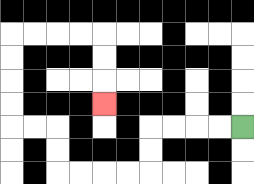{'start': '[10, 5]', 'end': '[4, 4]', 'path_directions': 'L,L,L,L,D,D,L,L,L,L,U,U,L,L,U,U,U,U,R,R,R,R,D,D,D', 'path_coordinates': '[[10, 5], [9, 5], [8, 5], [7, 5], [6, 5], [6, 6], [6, 7], [5, 7], [4, 7], [3, 7], [2, 7], [2, 6], [2, 5], [1, 5], [0, 5], [0, 4], [0, 3], [0, 2], [0, 1], [1, 1], [2, 1], [3, 1], [4, 1], [4, 2], [4, 3], [4, 4]]'}